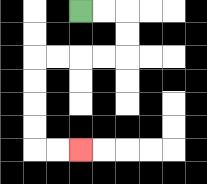{'start': '[3, 0]', 'end': '[3, 6]', 'path_directions': 'R,R,D,D,L,L,L,L,D,D,D,D,R,R', 'path_coordinates': '[[3, 0], [4, 0], [5, 0], [5, 1], [5, 2], [4, 2], [3, 2], [2, 2], [1, 2], [1, 3], [1, 4], [1, 5], [1, 6], [2, 6], [3, 6]]'}